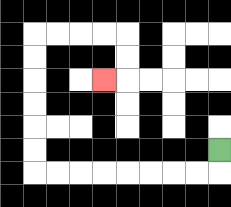{'start': '[9, 6]', 'end': '[4, 3]', 'path_directions': 'D,L,L,L,L,L,L,L,L,U,U,U,U,U,U,R,R,R,R,D,D,L', 'path_coordinates': '[[9, 6], [9, 7], [8, 7], [7, 7], [6, 7], [5, 7], [4, 7], [3, 7], [2, 7], [1, 7], [1, 6], [1, 5], [1, 4], [1, 3], [1, 2], [1, 1], [2, 1], [3, 1], [4, 1], [5, 1], [5, 2], [5, 3], [4, 3]]'}